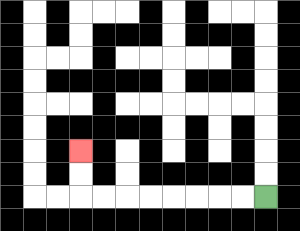{'start': '[11, 8]', 'end': '[3, 6]', 'path_directions': 'L,L,L,L,L,L,L,L,U,U', 'path_coordinates': '[[11, 8], [10, 8], [9, 8], [8, 8], [7, 8], [6, 8], [5, 8], [4, 8], [3, 8], [3, 7], [3, 6]]'}